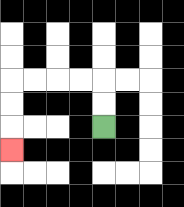{'start': '[4, 5]', 'end': '[0, 6]', 'path_directions': 'U,U,L,L,L,L,D,D,D', 'path_coordinates': '[[4, 5], [4, 4], [4, 3], [3, 3], [2, 3], [1, 3], [0, 3], [0, 4], [0, 5], [0, 6]]'}